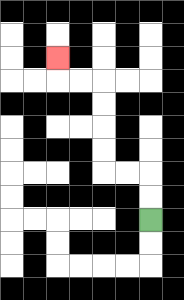{'start': '[6, 9]', 'end': '[2, 2]', 'path_directions': 'U,U,L,L,U,U,U,U,L,L,U', 'path_coordinates': '[[6, 9], [6, 8], [6, 7], [5, 7], [4, 7], [4, 6], [4, 5], [4, 4], [4, 3], [3, 3], [2, 3], [2, 2]]'}